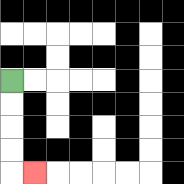{'start': '[0, 3]', 'end': '[1, 7]', 'path_directions': 'D,D,D,D,R', 'path_coordinates': '[[0, 3], [0, 4], [0, 5], [0, 6], [0, 7], [1, 7]]'}